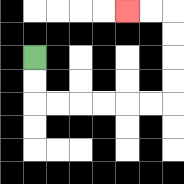{'start': '[1, 2]', 'end': '[5, 0]', 'path_directions': 'D,D,R,R,R,R,R,R,U,U,U,U,L,L', 'path_coordinates': '[[1, 2], [1, 3], [1, 4], [2, 4], [3, 4], [4, 4], [5, 4], [6, 4], [7, 4], [7, 3], [7, 2], [7, 1], [7, 0], [6, 0], [5, 0]]'}